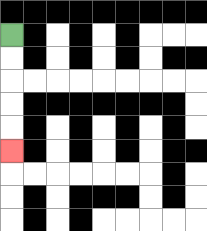{'start': '[0, 1]', 'end': '[0, 6]', 'path_directions': 'D,D,D,D,D', 'path_coordinates': '[[0, 1], [0, 2], [0, 3], [0, 4], [0, 5], [0, 6]]'}